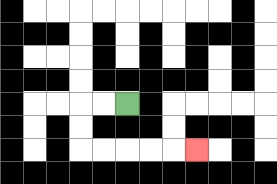{'start': '[5, 4]', 'end': '[8, 6]', 'path_directions': 'L,L,D,D,R,R,R,R,R', 'path_coordinates': '[[5, 4], [4, 4], [3, 4], [3, 5], [3, 6], [4, 6], [5, 6], [6, 6], [7, 6], [8, 6]]'}